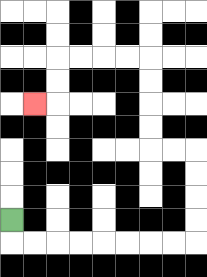{'start': '[0, 9]', 'end': '[1, 4]', 'path_directions': 'D,R,R,R,R,R,R,R,R,U,U,U,U,L,L,U,U,U,U,L,L,L,L,D,D,L', 'path_coordinates': '[[0, 9], [0, 10], [1, 10], [2, 10], [3, 10], [4, 10], [5, 10], [6, 10], [7, 10], [8, 10], [8, 9], [8, 8], [8, 7], [8, 6], [7, 6], [6, 6], [6, 5], [6, 4], [6, 3], [6, 2], [5, 2], [4, 2], [3, 2], [2, 2], [2, 3], [2, 4], [1, 4]]'}